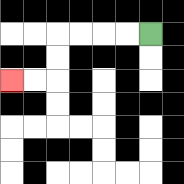{'start': '[6, 1]', 'end': '[0, 3]', 'path_directions': 'L,L,L,L,D,D,L,L', 'path_coordinates': '[[6, 1], [5, 1], [4, 1], [3, 1], [2, 1], [2, 2], [2, 3], [1, 3], [0, 3]]'}